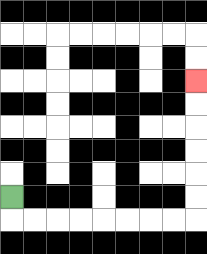{'start': '[0, 8]', 'end': '[8, 3]', 'path_directions': 'D,R,R,R,R,R,R,R,R,U,U,U,U,U,U', 'path_coordinates': '[[0, 8], [0, 9], [1, 9], [2, 9], [3, 9], [4, 9], [5, 9], [6, 9], [7, 9], [8, 9], [8, 8], [8, 7], [8, 6], [8, 5], [8, 4], [8, 3]]'}